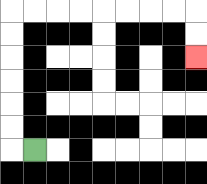{'start': '[1, 6]', 'end': '[8, 2]', 'path_directions': 'L,U,U,U,U,U,U,R,R,R,R,R,R,R,R,D,D', 'path_coordinates': '[[1, 6], [0, 6], [0, 5], [0, 4], [0, 3], [0, 2], [0, 1], [0, 0], [1, 0], [2, 0], [3, 0], [4, 0], [5, 0], [6, 0], [7, 0], [8, 0], [8, 1], [8, 2]]'}